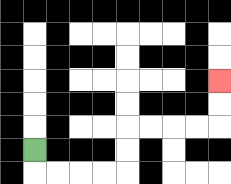{'start': '[1, 6]', 'end': '[9, 3]', 'path_directions': 'D,R,R,R,R,U,U,R,R,R,R,U,U', 'path_coordinates': '[[1, 6], [1, 7], [2, 7], [3, 7], [4, 7], [5, 7], [5, 6], [5, 5], [6, 5], [7, 5], [8, 5], [9, 5], [9, 4], [9, 3]]'}